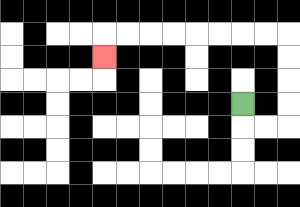{'start': '[10, 4]', 'end': '[4, 2]', 'path_directions': 'D,R,R,U,U,U,U,L,L,L,L,L,L,L,L,D', 'path_coordinates': '[[10, 4], [10, 5], [11, 5], [12, 5], [12, 4], [12, 3], [12, 2], [12, 1], [11, 1], [10, 1], [9, 1], [8, 1], [7, 1], [6, 1], [5, 1], [4, 1], [4, 2]]'}